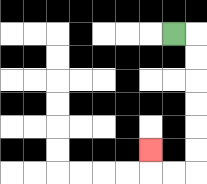{'start': '[7, 1]', 'end': '[6, 6]', 'path_directions': 'R,D,D,D,D,D,D,L,L,U', 'path_coordinates': '[[7, 1], [8, 1], [8, 2], [8, 3], [8, 4], [8, 5], [8, 6], [8, 7], [7, 7], [6, 7], [6, 6]]'}